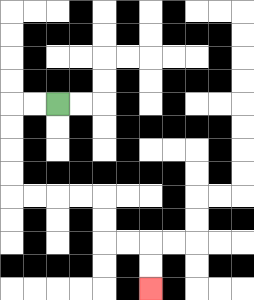{'start': '[2, 4]', 'end': '[6, 12]', 'path_directions': 'L,L,D,D,D,D,R,R,R,R,D,D,R,R,D,D', 'path_coordinates': '[[2, 4], [1, 4], [0, 4], [0, 5], [0, 6], [0, 7], [0, 8], [1, 8], [2, 8], [3, 8], [4, 8], [4, 9], [4, 10], [5, 10], [6, 10], [6, 11], [6, 12]]'}